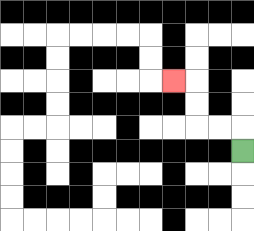{'start': '[10, 6]', 'end': '[7, 3]', 'path_directions': 'U,L,L,U,U,L', 'path_coordinates': '[[10, 6], [10, 5], [9, 5], [8, 5], [8, 4], [8, 3], [7, 3]]'}